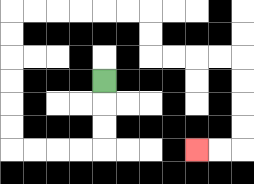{'start': '[4, 3]', 'end': '[8, 6]', 'path_directions': 'D,D,D,L,L,L,L,U,U,U,U,U,U,R,R,R,R,R,R,D,D,R,R,R,R,D,D,D,D,L,L', 'path_coordinates': '[[4, 3], [4, 4], [4, 5], [4, 6], [3, 6], [2, 6], [1, 6], [0, 6], [0, 5], [0, 4], [0, 3], [0, 2], [0, 1], [0, 0], [1, 0], [2, 0], [3, 0], [4, 0], [5, 0], [6, 0], [6, 1], [6, 2], [7, 2], [8, 2], [9, 2], [10, 2], [10, 3], [10, 4], [10, 5], [10, 6], [9, 6], [8, 6]]'}